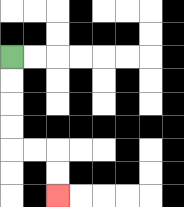{'start': '[0, 2]', 'end': '[2, 8]', 'path_directions': 'D,D,D,D,R,R,D,D', 'path_coordinates': '[[0, 2], [0, 3], [0, 4], [0, 5], [0, 6], [1, 6], [2, 6], [2, 7], [2, 8]]'}